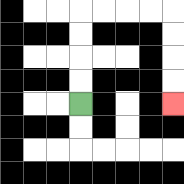{'start': '[3, 4]', 'end': '[7, 4]', 'path_directions': 'U,U,U,U,R,R,R,R,D,D,D,D', 'path_coordinates': '[[3, 4], [3, 3], [3, 2], [3, 1], [3, 0], [4, 0], [5, 0], [6, 0], [7, 0], [7, 1], [7, 2], [7, 3], [7, 4]]'}